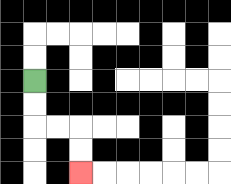{'start': '[1, 3]', 'end': '[3, 7]', 'path_directions': 'D,D,R,R,D,D', 'path_coordinates': '[[1, 3], [1, 4], [1, 5], [2, 5], [3, 5], [3, 6], [3, 7]]'}